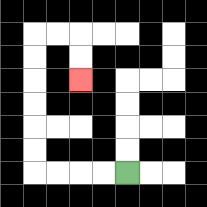{'start': '[5, 7]', 'end': '[3, 3]', 'path_directions': 'L,L,L,L,U,U,U,U,U,U,R,R,D,D', 'path_coordinates': '[[5, 7], [4, 7], [3, 7], [2, 7], [1, 7], [1, 6], [1, 5], [1, 4], [1, 3], [1, 2], [1, 1], [2, 1], [3, 1], [3, 2], [3, 3]]'}